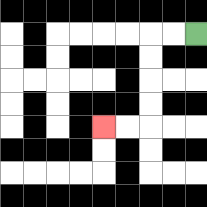{'start': '[8, 1]', 'end': '[4, 5]', 'path_directions': 'L,L,D,D,D,D,L,L', 'path_coordinates': '[[8, 1], [7, 1], [6, 1], [6, 2], [6, 3], [6, 4], [6, 5], [5, 5], [4, 5]]'}